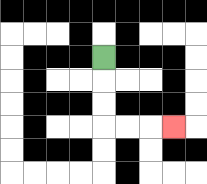{'start': '[4, 2]', 'end': '[7, 5]', 'path_directions': 'D,D,D,R,R,R', 'path_coordinates': '[[4, 2], [4, 3], [4, 4], [4, 5], [5, 5], [6, 5], [7, 5]]'}